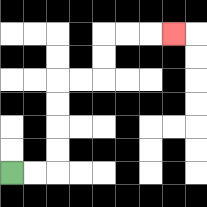{'start': '[0, 7]', 'end': '[7, 1]', 'path_directions': 'R,R,U,U,U,U,R,R,U,U,R,R,R', 'path_coordinates': '[[0, 7], [1, 7], [2, 7], [2, 6], [2, 5], [2, 4], [2, 3], [3, 3], [4, 3], [4, 2], [4, 1], [5, 1], [6, 1], [7, 1]]'}